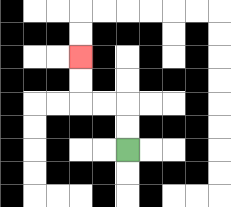{'start': '[5, 6]', 'end': '[3, 2]', 'path_directions': 'U,U,L,L,U,U', 'path_coordinates': '[[5, 6], [5, 5], [5, 4], [4, 4], [3, 4], [3, 3], [3, 2]]'}